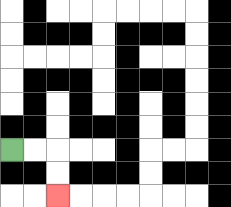{'start': '[0, 6]', 'end': '[2, 8]', 'path_directions': 'R,R,D,D', 'path_coordinates': '[[0, 6], [1, 6], [2, 6], [2, 7], [2, 8]]'}